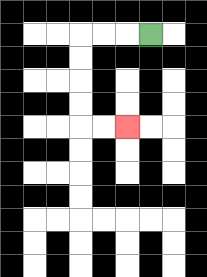{'start': '[6, 1]', 'end': '[5, 5]', 'path_directions': 'L,L,L,D,D,D,D,R,R', 'path_coordinates': '[[6, 1], [5, 1], [4, 1], [3, 1], [3, 2], [3, 3], [3, 4], [3, 5], [4, 5], [5, 5]]'}